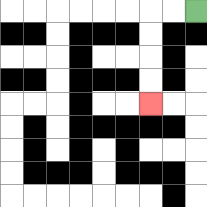{'start': '[8, 0]', 'end': '[6, 4]', 'path_directions': 'L,L,D,D,D,D', 'path_coordinates': '[[8, 0], [7, 0], [6, 0], [6, 1], [6, 2], [6, 3], [6, 4]]'}